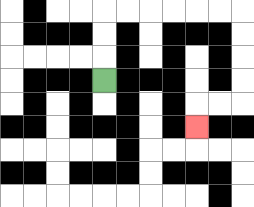{'start': '[4, 3]', 'end': '[8, 5]', 'path_directions': 'U,U,U,R,R,R,R,R,R,D,D,D,D,L,L,D', 'path_coordinates': '[[4, 3], [4, 2], [4, 1], [4, 0], [5, 0], [6, 0], [7, 0], [8, 0], [9, 0], [10, 0], [10, 1], [10, 2], [10, 3], [10, 4], [9, 4], [8, 4], [8, 5]]'}